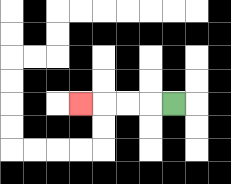{'start': '[7, 4]', 'end': '[3, 4]', 'path_directions': 'L,L,L,L', 'path_coordinates': '[[7, 4], [6, 4], [5, 4], [4, 4], [3, 4]]'}